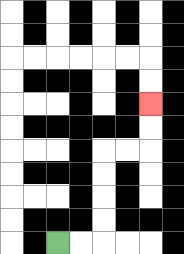{'start': '[2, 10]', 'end': '[6, 4]', 'path_directions': 'R,R,U,U,U,U,R,R,U,U', 'path_coordinates': '[[2, 10], [3, 10], [4, 10], [4, 9], [4, 8], [4, 7], [4, 6], [5, 6], [6, 6], [6, 5], [6, 4]]'}